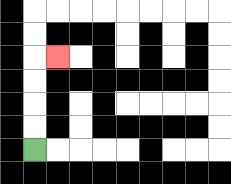{'start': '[1, 6]', 'end': '[2, 2]', 'path_directions': 'U,U,U,U,R', 'path_coordinates': '[[1, 6], [1, 5], [1, 4], [1, 3], [1, 2], [2, 2]]'}